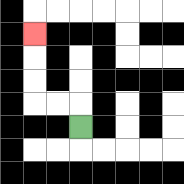{'start': '[3, 5]', 'end': '[1, 1]', 'path_directions': 'U,L,L,U,U,U', 'path_coordinates': '[[3, 5], [3, 4], [2, 4], [1, 4], [1, 3], [1, 2], [1, 1]]'}